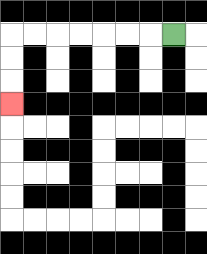{'start': '[7, 1]', 'end': '[0, 4]', 'path_directions': 'L,L,L,L,L,L,L,D,D,D', 'path_coordinates': '[[7, 1], [6, 1], [5, 1], [4, 1], [3, 1], [2, 1], [1, 1], [0, 1], [0, 2], [0, 3], [0, 4]]'}